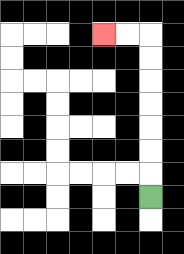{'start': '[6, 8]', 'end': '[4, 1]', 'path_directions': 'U,U,U,U,U,U,U,L,L', 'path_coordinates': '[[6, 8], [6, 7], [6, 6], [6, 5], [6, 4], [6, 3], [6, 2], [6, 1], [5, 1], [4, 1]]'}